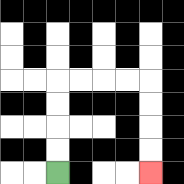{'start': '[2, 7]', 'end': '[6, 7]', 'path_directions': 'U,U,U,U,R,R,R,R,D,D,D,D', 'path_coordinates': '[[2, 7], [2, 6], [2, 5], [2, 4], [2, 3], [3, 3], [4, 3], [5, 3], [6, 3], [6, 4], [6, 5], [6, 6], [6, 7]]'}